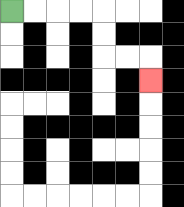{'start': '[0, 0]', 'end': '[6, 3]', 'path_directions': 'R,R,R,R,D,D,R,R,D', 'path_coordinates': '[[0, 0], [1, 0], [2, 0], [3, 0], [4, 0], [4, 1], [4, 2], [5, 2], [6, 2], [6, 3]]'}